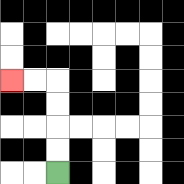{'start': '[2, 7]', 'end': '[0, 3]', 'path_directions': 'U,U,U,U,L,L', 'path_coordinates': '[[2, 7], [2, 6], [2, 5], [2, 4], [2, 3], [1, 3], [0, 3]]'}